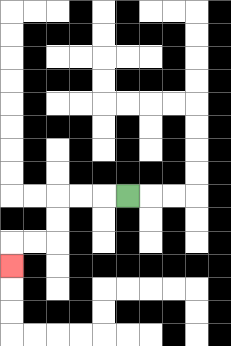{'start': '[5, 8]', 'end': '[0, 11]', 'path_directions': 'L,L,L,D,D,L,L,D', 'path_coordinates': '[[5, 8], [4, 8], [3, 8], [2, 8], [2, 9], [2, 10], [1, 10], [0, 10], [0, 11]]'}